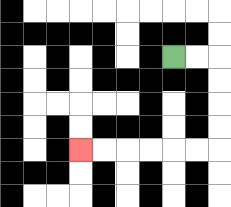{'start': '[7, 2]', 'end': '[3, 6]', 'path_directions': 'R,R,D,D,D,D,L,L,L,L,L,L', 'path_coordinates': '[[7, 2], [8, 2], [9, 2], [9, 3], [9, 4], [9, 5], [9, 6], [8, 6], [7, 6], [6, 6], [5, 6], [4, 6], [3, 6]]'}